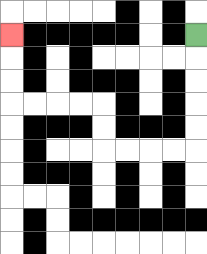{'start': '[8, 1]', 'end': '[0, 1]', 'path_directions': 'D,D,D,D,D,L,L,L,L,U,U,L,L,L,L,U,U,U', 'path_coordinates': '[[8, 1], [8, 2], [8, 3], [8, 4], [8, 5], [8, 6], [7, 6], [6, 6], [5, 6], [4, 6], [4, 5], [4, 4], [3, 4], [2, 4], [1, 4], [0, 4], [0, 3], [0, 2], [0, 1]]'}